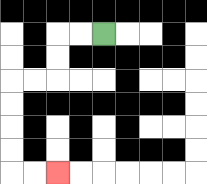{'start': '[4, 1]', 'end': '[2, 7]', 'path_directions': 'L,L,D,D,L,L,D,D,D,D,R,R', 'path_coordinates': '[[4, 1], [3, 1], [2, 1], [2, 2], [2, 3], [1, 3], [0, 3], [0, 4], [0, 5], [0, 6], [0, 7], [1, 7], [2, 7]]'}